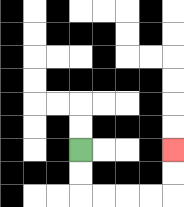{'start': '[3, 6]', 'end': '[7, 6]', 'path_directions': 'D,D,R,R,R,R,U,U', 'path_coordinates': '[[3, 6], [3, 7], [3, 8], [4, 8], [5, 8], [6, 8], [7, 8], [7, 7], [7, 6]]'}